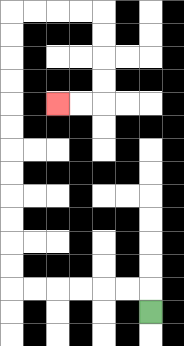{'start': '[6, 13]', 'end': '[2, 4]', 'path_directions': 'U,L,L,L,L,L,L,U,U,U,U,U,U,U,U,U,U,U,U,R,R,R,R,D,D,D,D,L,L', 'path_coordinates': '[[6, 13], [6, 12], [5, 12], [4, 12], [3, 12], [2, 12], [1, 12], [0, 12], [0, 11], [0, 10], [0, 9], [0, 8], [0, 7], [0, 6], [0, 5], [0, 4], [0, 3], [0, 2], [0, 1], [0, 0], [1, 0], [2, 0], [3, 0], [4, 0], [4, 1], [4, 2], [4, 3], [4, 4], [3, 4], [2, 4]]'}